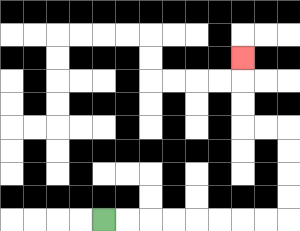{'start': '[4, 9]', 'end': '[10, 2]', 'path_directions': 'R,R,R,R,R,R,R,R,U,U,U,U,L,L,U,U,U', 'path_coordinates': '[[4, 9], [5, 9], [6, 9], [7, 9], [8, 9], [9, 9], [10, 9], [11, 9], [12, 9], [12, 8], [12, 7], [12, 6], [12, 5], [11, 5], [10, 5], [10, 4], [10, 3], [10, 2]]'}